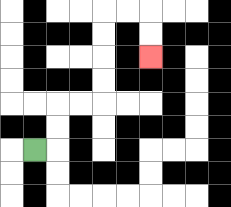{'start': '[1, 6]', 'end': '[6, 2]', 'path_directions': 'R,U,U,R,R,U,U,U,U,R,R,D,D', 'path_coordinates': '[[1, 6], [2, 6], [2, 5], [2, 4], [3, 4], [4, 4], [4, 3], [4, 2], [4, 1], [4, 0], [5, 0], [6, 0], [6, 1], [6, 2]]'}